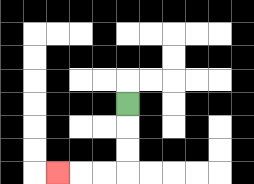{'start': '[5, 4]', 'end': '[2, 7]', 'path_directions': 'D,D,D,L,L,L', 'path_coordinates': '[[5, 4], [5, 5], [5, 6], [5, 7], [4, 7], [3, 7], [2, 7]]'}